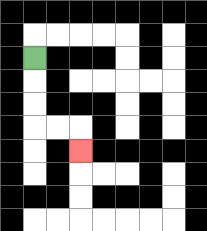{'start': '[1, 2]', 'end': '[3, 6]', 'path_directions': 'D,D,D,R,R,D', 'path_coordinates': '[[1, 2], [1, 3], [1, 4], [1, 5], [2, 5], [3, 5], [3, 6]]'}